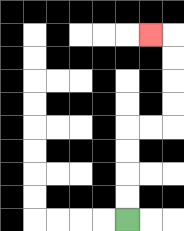{'start': '[5, 9]', 'end': '[6, 1]', 'path_directions': 'U,U,U,U,R,R,U,U,U,U,L', 'path_coordinates': '[[5, 9], [5, 8], [5, 7], [5, 6], [5, 5], [6, 5], [7, 5], [7, 4], [7, 3], [7, 2], [7, 1], [6, 1]]'}